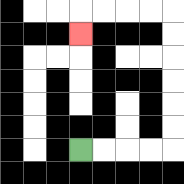{'start': '[3, 6]', 'end': '[3, 1]', 'path_directions': 'R,R,R,R,U,U,U,U,U,U,L,L,L,L,D', 'path_coordinates': '[[3, 6], [4, 6], [5, 6], [6, 6], [7, 6], [7, 5], [7, 4], [7, 3], [7, 2], [7, 1], [7, 0], [6, 0], [5, 0], [4, 0], [3, 0], [3, 1]]'}